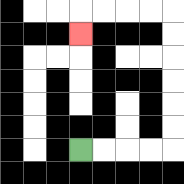{'start': '[3, 6]', 'end': '[3, 1]', 'path_directions': 'R,R,R,R,U,U,U,U,U,U,L,L,L,L,D', 'path_coordinates': '[[3, 6], [4, 6], [5, 6], [6, 6], [7, 6], [7, 5], [7, 4], [7, 3], [7, 2], [7, 1], [7, 0], [6, 0], [5, 0], [4, 0], [3, 0], [3, 1]]'}